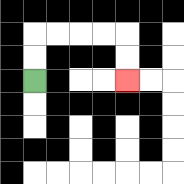{'start': '[1, 3]', 'end': '[5, 3]', 'path_directions': 'U,U,R,R,R,R,D,D', 'path_coordinates': '[[1, 3], [1, 2], [1, 1], [2, 1], [3, 1], [4, 1], [5, 1], [5, 2], [5, 3]]'}